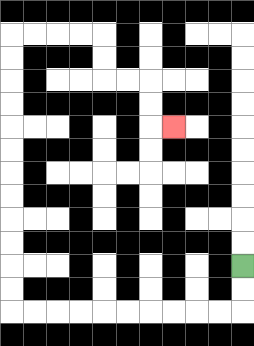{'start': '[10, 11]', 'end': '[7, 5]', 'path_directions': 'D,D,L,L,L,L,L,L,L,L,L,L,U,U,U,U,U,U,U,U,U,U,U,U,R,R,R,R,D,D,R,R,D,D,R', 'path_coordinates': '[[10, 11], [10, 12], [10, 13], [9, 13], [8, 13], [7, 13], [6, 13], [5, 13], [4, 13], [3, 13], [2, 13], [1, 13], [0, 13], [0, 12], [0, 11], [0, 10], [0, 9], [0, 8], [0, 7], [0, 6], [0, 5], [0, 4], [0, 3], [0, 2], [0, 1], [1, 1], [2, 1], [3, 1], [4, 1], [4, 2], [4, 3], [5, 3], [6, 3], [6, 4], [6, 5], [7, 5]]'}